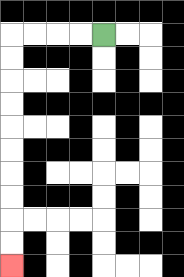{'start': '[4, 1]', 'end': '[0, 11]', 'path_directions': 'L,L,L,L,D,D,D,D,D,D,D,D,D,D', 'path_coordinates': '[[4, 1], [3, 1], [2, 1], [1, 1], [0, 1], [0, 2], [0, 3], [0, 4], [0, 5], [0, 6], [0, 7], [0, 8], [0, 9], [0, 10], [0, 11]]'}